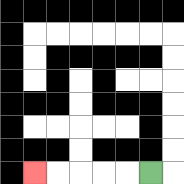{'start': '[6, 7]', 'end': '[1, 7]', 'path_directions': 'L,L,L,L,L', 'path_coordinates': '[[6, 7], [5, 7], [4, 7], [3, 7], [2, 7], [1, 7]]'}